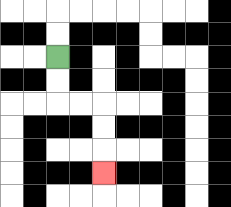{'start': '[2, 2]', 'end': '[4, 7]', 'path_directions': 'D,D,R,R,D,D,D', 'path_coordinates': '[[2, 2], [2, 3], [2, 4], [3, 4], [4, 4], [4, 5], [4, 6], [4, 7]]'}